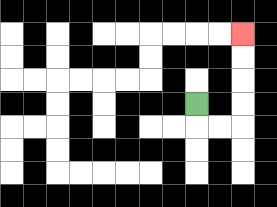{'start': '[8, 4]', 'end': '[10, 1]', 'path_directions': 'D,R,R,U,U,U,U', 'path_coordinates': '[[8, 4], [8, 5], [9, 5], [10, 5], [10, 4], [10, 3], [10, 2], [10, 1]]'}